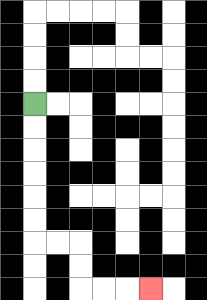{'start': '[1, 4]', 'end': '[6, 12]', 'path_directions': 'D,D,D,D,D,D,R,R,D,D,R,R,R', 'path_coordinates': '[[1, 4], [1, 5], [1, 6], [1, 7], [1, 8], [1, 9], [1, 10], [2, 10], [3, 10], [3, 11], [3, 12], [4, 12], [5, 12], [6, 12]]'}